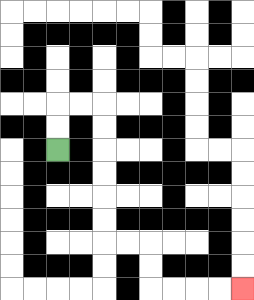{'start': '[2, 6]', 'end': '[10, 12]', 'path_directions': 'U,U,R,R,D,D,D,D,D,D,R,R,D,D,R,R,R,R', 'path_coordinates': '[[2, 6], [2, 5], [2, 4], [3, 4], [4, 4], [4, 5], [4, 6], [4, 7], [4, 8], [4, 9], [4, 10], [5, 10], [6, 10], [6, 11], [6, 12], [7, 12], [8, 12], [9, 12], [10, 12]]'}